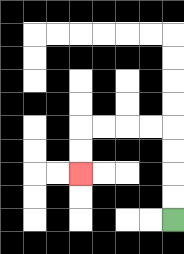{'start': '[7, 9]', 'end': '[3, 7]', 'path_directions': 'U,U,U,U,L,L,L,L,D,D', 'path_coordinates': '[[7, 9], [7, 8], [7, 7], [7, 6], [7, 5], [6, 5], [5, 5], [4, 5], [3, 5], [3, 6], [3, 7]]'}